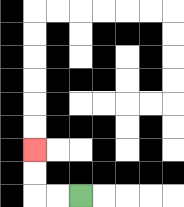{'start': '[3, 8]', 'end': '[1, 6]', 'path_directions': 'L,L,U,U', 'path_coordinates': '[[3, 8], [2, 8], [1, 8], [1, 7], [1, 6]]'}